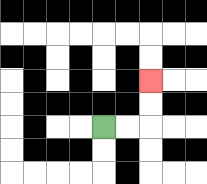{'start': '[4, 5]', 'end': '[6, 3]', 'path_directions': 'R,R,U,U', 'path_coordinates': '[[4, 5], [5, 5], [6, 5], [6, 4], [6, 3]]'}